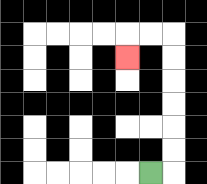{'start': '[6, 7]', 'end': '[5, 2]', 'path_directions': 'R,U,U,U,U,U,U,L,L,D', 'path_coordinates': '[[6, 7], [7, 7], [7, 6], [7, 5], [7, 4], [7, 3], [7, 2], [7, 1], [6, 1], [5, 1], [5, 2]]'}